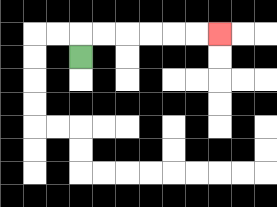{'start': '[3, 2]', 'end': '[9, 1]', 'path_directions': 'U,R,R,R,R,R,R', 'path_coordinates': '[[3, 2], [3, 1], [4, 1], [5, 1], [6, 1], [7, 1], [8, 1], [9, 1]]'}